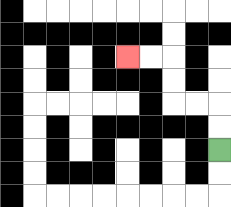{'start': '[9, 6]', 'end': '[5, 2]', 'path_directions': 'U,U,L,L,U,U,L,L', 'path_coordinates': '[[9, 6], [9, 5], [9, 4], [8, 4], [7, 4], [7, 3], [7, 2], [6, 2], [5, 2]]'}